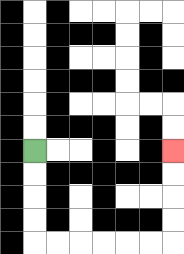{'start': '[1, 6]', 'end': '[7, 6]', 'path_directions': 'D,D,D,D,R,R,R,R,R,R,U,U,U,U', 'path_coordinates': '[[1, 6], [1, 7], [1, 8], [1, 9], [1, 10], [2, 10], [3, 10], [4, 10], [5, 10], [6, 10], [7, 10], [7, 9], [7, 8], [7, 7], [7, 6]]'}